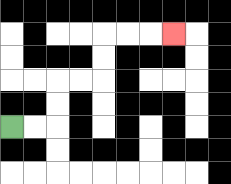{'start': '[0, 5]', 'end': '[7, 1]', 'path_directions': 'R,R,U,U,R,R,U,U,R,R,R', 'path_coordinates': '[[0, 5], [1, 5], [2, 5], [2, 4], [2, 3], [3, 3], [4, 3], [4, 2], [4, 1], [5, 1], [6, 1], [7, 1]]'}